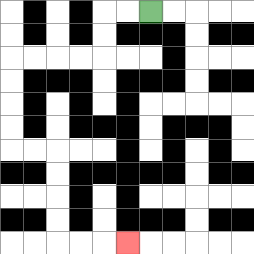{'start': '[6, 0]', 'end': '[5, 10]', 'path_directions': 'L,L,D,D,L,L,L,L,D,D,D,D,R,R,D,D,D,D,R,R,R', 'path_coordinates': '[[6, 0], [5, 0], [4, 0], [4, 1], [4, 2], [3, 2], [2, 2], [1, 2], [0, 2], [0, 3], [0, 4], [0, 5], [0, 6], [1, 6], [2, 6], [2, 7], [2, 8], [2, 9], [2, 10], [3, 10], [4, 10], [5, 10]]'}